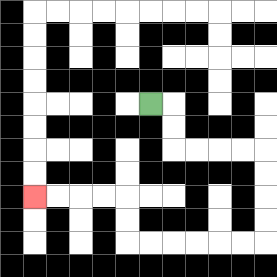{'start': '[6, 4]', 'end': '[1, 8]', 'path_directions': 'R,D,D,R,R,R,R,D,D,D,D,L,L,L,L,L,L,U,U,L,L,L,L', 'path_coordinates': '[[6, 4], [7, 4], [7, 5], [7, 6], [8, 6], [9, 6], [10, 6], [11, 6], [11, 7], [11, 8], [11, 9], [11, 10], [10, 10], [9, 10], [8, 10], [7, 10], [6, 10], [5, 10], [5, 9], [5, 8], [4, 8], [3, 8], [2, 8], [1, 8]]'}